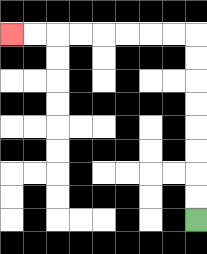{'start': '[8, 9]', 'end': '[0, 1]', 'path_directions': 'U,U,U,U,U,U,U,U,L,L,L,L,L,L,L,L', 'path_coordinates': '[[8, 9], [8, 8], [8, 7], [8, 6], [8, 5], [8, 4], [8, 3], [8, 2], [8, 1], [7, 1], [6, 1], [5, 1], [4, 1], [3, 1], [2, 1], [1, 1], [0, 1]]'}